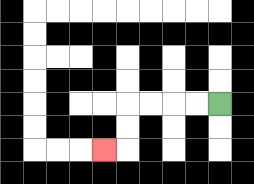{'start': '[9, 4]', 'end': '[4, 6]', 'path_directions': 'L,L,L,L,D,D,L', 'path_coordinates': '[[9, 4], [8, 4], [7, 4], [6, 4], [5, 4], [5, 5], [5, 6], [4, 6]]'}